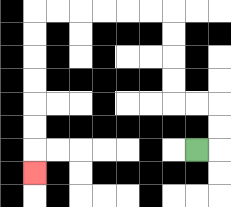{'start': '[8, 6]', 'end': '[1, 7]', 'path_directions': 'R,U,U,L,L,U,U,U,U,L,L,L,L,L,L,D,D,D,D,D,D,D', 'path_coordinates': '[[8, 6], [9, 6], [9, 5], [9, 4], [8, 4], [7, 4], [7, 3], [7, 2], [7, 1], [7, 0], [6, 0], [5, 0], [4, 0], [3, 0], [2, 0], [1, 0], [1, 1], [1, 2], [1, 3], [1, 4], [1, 5], [1, 6], [1, 7]]'}